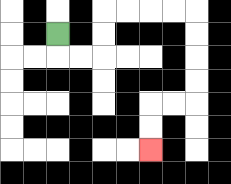{'start': '[2, 1]', 'end': '[6, 6]', 'path_directions': 'D,R,R,U,U,R,R,R,R,D,D,D,D,L,L,D,D', 'path_coordinates': '[[2, 1], [2, 2], [3, 2], [4, 2], [4, 1], [4, 0], [5, 0], [6, 0], [7, 0], [8, 0], [8, 1], [8, 2], [8, 3], [8, 4], [7, 4], [6, 4], [6, 5], [6, 6]]'}